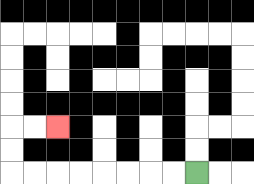{'start': '[8, 7]', 'end': '[2, 5]', 'path_directions': 'L,L,L,L,L,L,L,L,U,U,R,R', 'path_coordinates': '[[8, 7], [7, 7], [6, 7], [5, 7], [4, 7], [3, 7], [2, 7], [1, 7], [0, 7], [0, 6], [0, 5], [1, 5], [2, 5]]'}